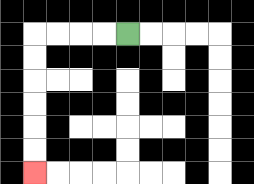{'start': '[5, 1]', 'end': '[1, 7]', 'path_directions': 'L,L,L,L,D,D,D,D,D,D', 'path_coordinates': '[[5, 1], [4, 1], [3, 1], [2, 1], [1, 1], [1, 2], [1, 3], [1, 4], [1, 5], [1, 6], [1, 7]]'}